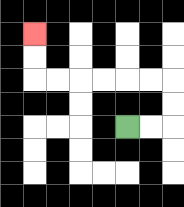{'start': '[5, 5]', 'end': '[1, 1]', 'path_directions': 'R,R,U,U,L,L,L,L,L,L,U,U', 'path_coordinates': '[[5, 5], [6, 5], [7, 5], [7, 4], [7, 3], [6, 3], [5, 3], [4, 3], [3, 3], [2, 3], [1, 3], [1, 2], [1, 1]]'}